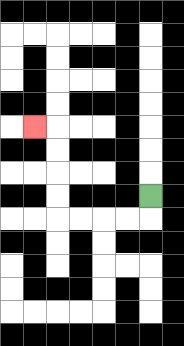{'start': '[6, 8]', 'end': '[1, 5]', 'path_directions': 'D,L,L,L,L,U,U,U,U,L', 'path_coordinates': '[[6, 8], [6, 9], [5, 9], [4, 9], [3, 9], [2, 9], [2, 8], [2, 7], [2, 6], [2, 5], [1, 5]]'}